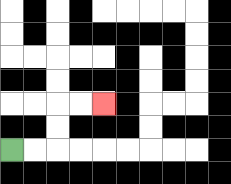{'start': '[0, 6]', 'end': '[4, 4]', 'path_directions': 'R,R,U,U,R,R', 'path_coordinates': '[[0, 6], [1, 6], [2, 6], [2, 5], [2, 4], [3, 4], [4, 4]]'}